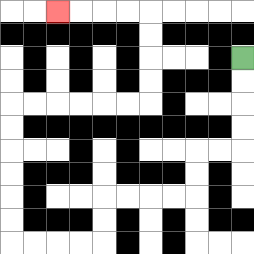{'start': '[10, 2]', 'end': '[2, 0]', 'path_directions': 'D,D,D,D,L,L,D,D,L,L,L,L,D,D,L,L,L,L,U,U,U,U,U,U,R,R,R,R,R,R,U,U,U,U,L,L,L,L', 'path_coordinates': '[[10, 2], [10, 3], [10, 4], [10, 5], [10, 6], [9, 6], [8, 6], [8, 7], [8, 8], [7, 8], [6, 8], [5, 8], [4, 8], [4, 9], [4, 10], [3, 10], [2, 10], [1, 10], [0, 10], [0, 9], [0, 8], [0, 7], [0, 6], [0, 5], [0, 4], [1, 4], [2, 4], [3, 4], [4, 4], [5, 4], [6, 4], [6, 3], [6, 2], [6, 1], [6, 0], [5, 0], [4, 0], [3, 0], [2, 0]]'}